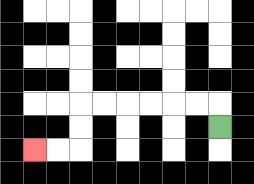{'start': '[9, 5]', 'end': '[1, 6]', 'path_directions': 'U,L,L,L,L,L,L,D,D,L,L', 'path_coordinates': '[[9, 5], [9, 4], [8, 4], [7, 4], [6, 4], [5, 4], [4, 4], [3, 4], [3, 5], [3, 6], [2, 6], [1, 6]]'}